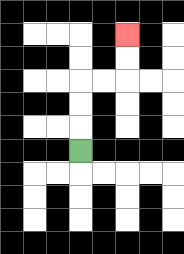{'start': '[3, 6]', 'end': '[5, 1]', 'path_directions': 'U,U,U,R,R,U,U', 'path_coordinates': '[[3, 6], [3, 5], [3, 4], [3, 3], [4, 3], [5, 3], [5, 2], [5, 1]]'}